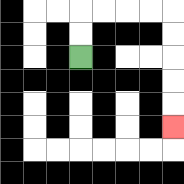{'start': '[3, 2]', 'end': '[7, 5]', 'path_directions': 'U,U,R,R,R,R,D,D,D,D,D', 'path_coordinates': '[[3, 2], [3, 1], [3, 0], [4, 0], [5, 0], [6, 0], [7, 0], [7, 1], [7, 2], [7, 3], [7, 4], [7, 5]]'}